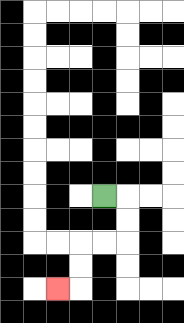{'start': '[4, 8]', 'end': '[2, 12]', 'path_directions': 'R,D,D,L,L,D,D,L', 'path_coordinates': '[[4, 8], [5, 8], [5, 9], [5, 10], [4, 10], [3, 10], [3, 11], [3, 12], [2, 12]]'}